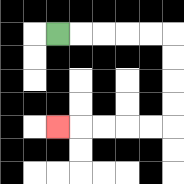{'start': '[2, 1]', 'end': '[2, 5]', 'path_directions': 'R,R,R,R,R,D,D,D,D,L,L,L,L,L', 'path_coordinates': '[[2, 1], [3, 1], [4, 1], [5, 1], [6, 1], [7, 1], [7, 2], [7, 3], [7, 4], [7, 5], [6, 5], [5, 5], [4, 5], [3, 5], [2, 5]]'}